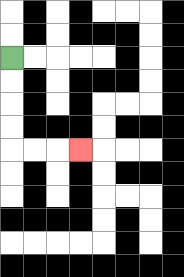{'start': '[0, 2]', 'end': '[3, 6]', 'path_directions': 'D,D,D,D,R,R,R', 'path_coordinates': '[[0, 2], [0, 3], [0, 4], [0, 5], [0, 6], [1, 6], [2, 6], [3, 6]]'}